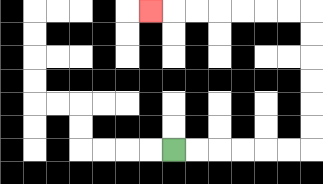{'start': '[7, 6]', 'end': '[6, 0]', 'path_directions': 'R,R,R,R,R,R,U,U,U,U,U,U,L,L,L,L,L,L,L', 'path_coordinates': '[[7, 6], [8, 6], [9, 6], [10, 6], [11, 6], [12, 6], [13, 6], [13, 5], [13, 4], [13, 3], [13, 2], [13, 1], [13, 0], [12, 0], [11, 0], [10, 0], [9, 0], [8, 0], [7, 0], [6, 0]]'}